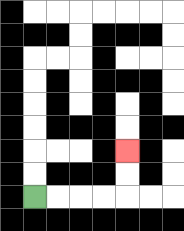{'start': '[1, 8]', 'end': '[5, 6]', 'path_directions': 'R,R,R,R,U,U', 'path_coordinates': '[[1, 8], [2, 8], [3, 8], [4, 8], [5, 8], [5, 7], [5, 6]]'}